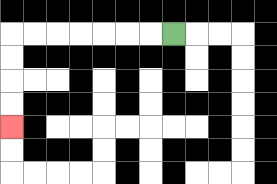{'start': '[7, 1]', 'end': '[0, 5]', 'path_directions': 'L,L,L,L,L,L,L,D,D,D,D', 'path_coordinates': '[[7, 1], [6, 1], [5, 1], [4, 1], [3, 1], [2, 1], [1, 1], [0, 1], [0, 2], [0, 3], [0, 4], [0, 5]]'}